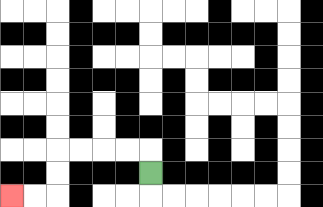{'start': '[6, 7]', 'end': '[0, 8]', 'path_directions': 'U,L,L,L,L,D,D,L,L', 'path_coordinates': '[[6, 7], [6, 6], [5, 6], [4, 6], [3, 6], [2, 6], [2, 7], [2, 8], [1, 8], [0, 8]]'}